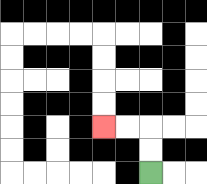{'start': '[6, 7]', 'end': '[4, 5]', 'path_directions': 'U,U,L,L', 'path_coordinates': '[[6, 7], [6, 6], [6, 5], [5, 5], [4, 5]]'}